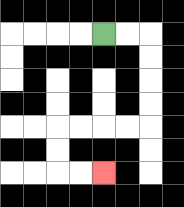{'start': '[4, 1]', 'end': '[4, 7]', 'path_directions': 'R,R,D,D,D,D,L,L,L,L,D,D,R,R', 'path_coordinates': '[[4, 1], [5, 1], [6, 1], [6, 2], [6, 3], [6, 4], [6, 5], [5, 5], [4, 5], [3, 5], [2, 5], [2, 6], [2, 7], [3, 7], [4, 7]]'}